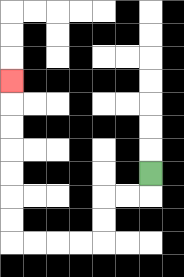{'start': '[6, 7]', 'end': '[0, 3]', 'path_directions': 'D,L,L,D,D,L,L,L,L,U,U,U,U,U,U,U', 'path_coordinates': '[[6, 7], [6, 8], [5, 8], [4, 8], [4, 9], [4, 10], [3, 10], [2, 10], [1, 10], [0, 10], [0, 9], [0, 8], [0, 7], [0, 6], [0, 5], [0, 4], [0, 3]]'}